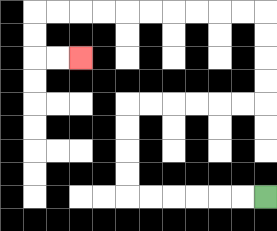{'start': '[11, 8]', 'end': '[3, 2]', 'path_directions': 'L,L,L,L,L,L,U,U,U,U,R,R,R,R,R,R,U,U,U,U,L,L,L,L,L,L,L,L,L,L,D,D,R,R', 'path_coordinates': '[[11, 8], [10, 8], [9, 8], [8, 8], [7, 8], [6, 8], [5, 8], [5, 7], [5, 6], [5, 5], [5, 4], [6, 4], [7, 4], [8, 4], [9, 4], [10, 4], [11, 4], [11, 3], [11, 2], [11, 1], [11, 0], [10, 0], [9, 0], [8, 0], [7, 0], [6, 0], [5, 0], [4, 0], [3, 0], [2, 0], [1, 0], [1, 1], [1, 2], [2, 2], [3, 2]]'}